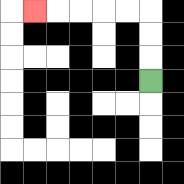{'start': '[6, 3]', 'end': '[1, 0]', 'path_directions': 'U,U,U,L,L,L,L,L', 'path_coordinates': '[[6, 3], [6, 2], [6, 1], [6, 0], [5, 0], [4, 0], [3, 0], [2, 0], [1, 0]]'}